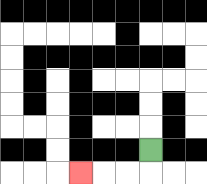{'start': '[6, 6]', 'end': '[3, 7]', 'path_directions': 'D,L,L,L', 'path_coordinates': '[[6, 6], [6, 7], [5, 7], [4, 7], [3, 7]]'}